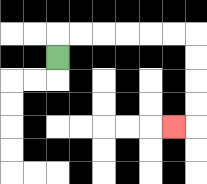{'start': '[2, 2]', 'end': '[7, 5]', 'path_directions': 'U,R,R,R,R,R,R,D,D,D,D,L', 'path_coordinates': '[[2, 2], [2, 1], [3, 1], [4, 1], [5, 1], [6, 1], [7, 1], [8, 1], [8, 2], [8, 3], [8, 4], [8, 5], [7, 5]]'}